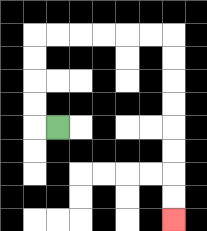{'start': '[2, 5]', 'end': '[7, 9]', 'path_directions': 'L,U,U,U,U,R,R,R,R,R,R,D,D,D,D,D,D,D,D', 'path_coordinates': '[[2, 5], [1, 5], [1, 4], [1, 3], [1, 2], [1, 1], [2, 1], [3, 1], [4, 1], [5, 1], [6, 1], [7, 1], [7, 2], [7, 3], [7, 4], [7, 5], [7, 6], [7, 7], [7, 8], [7, 9]]'}